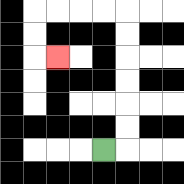{'start': '[4, 6]', 'end': '[2, 2]', 'path_directions': 'R,U,U,U,U,U,U,L,L,L,L,D,D,R', 'path_coordinates': '[[4, 6], [5, 6], [5, 5], [5, 4], [5, 3], [5, 2], [5, 1], [5, 0], [4, 0], [3, 0], [2, 0], [1, 0], [1, 1], [1, 2], [2, 2]]'}